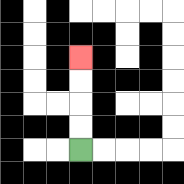{'start': '[3, 6]', 'end': '[3, 2]', 'path_directions': 'U,U,U,U', 'path_coordinates': '[[3, 6], [3, 5], [3, 4], [3, 3], [3, 2]]'}